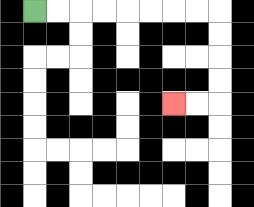{'start': '[1, 0]', 'end': '[7, 4]', 'path_directions': 'R,R,R,R,R,R,R,R,D,D,D,D,L,L', 'path_coordinates': '[[1, 0], [2, 0], [3, 0], [4, 0], [5, 0], [6, 0], [7, 0], [8, 0], [9, 0], [9, 1], [9, 2], [9, 3], [9, 4], [8, 4], [7, 4]]'}